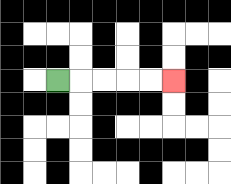{'start': '[2, 3]', 'end': '[7, 3]', 'path_directions': 'R,R,R,R,R', 'path_coordinates': '[[2, 3], [3, 3], [4, 3], [5, 3], [6, 3], [7, 3]]'}